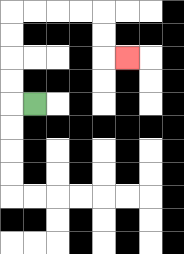{'start': '[1, 4]', 'end': '[5, 2]', 'path_directions': 'L,U,U,U,U,R,R,R,R,D,D,R', 'path_coordinates': '[[1, 4], [0, 4], [0, 3], [0, 2], [0, 1], [0, 0], [1, 0], [2, 0], [3, 0], [4, 0], [4, 1], [4, 2], [5, 2]]'}